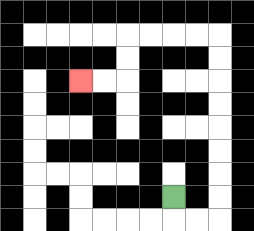{'start': '[7, 8]', 'end': '[3, 3]', 'path_directions': 'D,R,R,U,U,U,U,U,U,U,U,L,L,L,L,D,D,L,L', 'path_coordinates': '[[7, 8], [7, 9], [8, 9], [9, 9], [9, 8], [9, 7], [9, 6], [9, 5], [9, 4], [9, 3], [9, 2], [9, 1], [8, 1], [7, 1], [6, 1], [5, 1], [5, 2], [5, 3], [4, 3], [3, 3]]'}